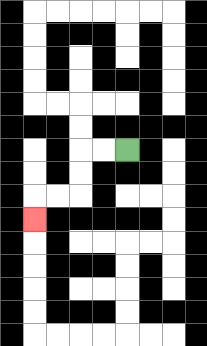{'start': '[5, 6]', 'end': '[1, 9]', 'path_directions': 'L,L,D,D,L,L,D', 'path_coordinates': '[[5, 6], [4, 6], [3, 6], [3, 7], [3, 8], [2, 8], [1, 8], [1, 9]]'}